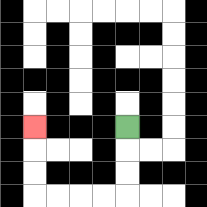{'start': '[5, 5]', 'end': '[1, 5]', 'path_directions': 'D,D,D,L,L,L,L,U,U,U', 'path_coordinates': '[[5, 5], [5, 6], [5, 7], [5, 8], [4, 8], [3, 8], [2, 8], [1, 8], [1, 7], [1, 6], [1, 5]]'}